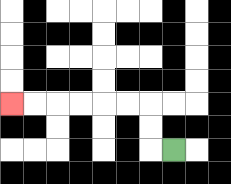{'start': '[7, 6]', 'end': '[0, 4]', 'path_directions': 'L,U,U,L,L,L,L,L,L', 'path_coordinates': '[[7, 6], [6, 6], [6, 5], [6, 4], [5, 4], [4, 4], [3, 4], [2, 4], [1, 4], [0, 4]]'}